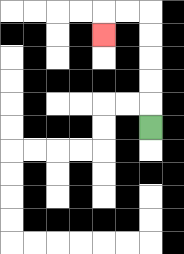{'start': '[6, 5]', 'end': '[4, 1]', 'path_directions': 'U,U,U,U,U,L,L,D', 'path_coordinates': '[[6, 5], [6, 4], [6, 3], [6, 2], [6, 1], [6, 0], [5, 0], [4, 0], [4, 1]]'}